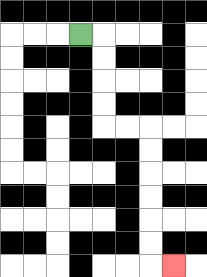{'start': '[3, 1]', 'end': '[7, 11]', 'path_directions': 'R,D,D,D,D,R,R,D,D,D,D,D,D,R', 'path_coordinates': '[[3, 1], [4, 1], [4, 2], [4, 3], [4, 4], [4, 5], [5, 5], [6, 5], [6, 6], [6, 7], [6, 8], [6, 9], [6, 10], [6, 11], [7, 11]]'}